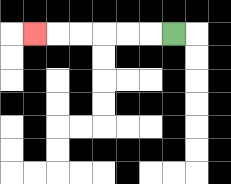{'start': '[7, 1]', 'end': '[1, 1]', 'path_directions': 'L,L,L,L,L,L', 'path_coordinates': '[[7, 1], [6, 1], [5, 1], [4, 1], [3, 1], [2, 1], [1, 1]]'}